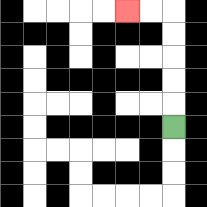{'start': '[7, 5]', 'end': '[5, 0]', 'path_directions': 'U,U,U,U,U,L,L', 'path_coordinates': '[[7, 5], [7, 4], [7, 3], [7, 2], [7, 1], [7, 0], [6, 0], [5, 0]]'}